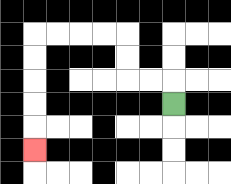{'start': '[7, 4]', 'end': '[1, 6]', 'path_directions': 'U,L,L,U,U,L,L,L,L,D,D,D,D,D', 'path_coordinates': '[[7, 4], [7, 3], [6, 3], [5, 3], [5, 2], [5, 1], [4, 1], [3, 1], [2, 1], [1, 1], [1, 2], [1, 3], [1, 4], [1, 5], [1, 6]]'}